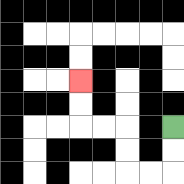{'start': '[7, 5]', 'end': '[3, 3]', 'path_directions': 'D,D,L,L,U,U,L,L,U,U', 'path_coordinates': '[[7, 5], [7, 6], [7, 7], [6, 7], [5, 7], [5, 6], [5, 5], [4, 5], [3, 5], [3, 4], [3, 3]]'}